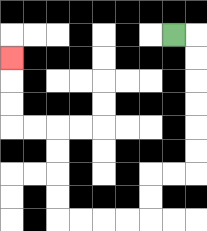{'start': '[7, 1]', 'end': '[0, 2]', 'path_directions': 'R,D,D,D,D,D,D,L,L,D,D,L,L,L,L,U,U,U,U,L,L,U,U,U', 'path_coordinates': '[[7, 1], [8, 1], [8, 2], [8, 3], [8, 4], [8, 5], [8, 6], [8, 7], [7, 7], [6, 7], [6, 8], [6, 9], [5, 9], [4, 9], [3, 9], [2, 9], [2, 8], [2, 7], [2, 6], [2, 5], [1, 5], [0, 5], [0, 4], [0, 3], [0, 2]]'}